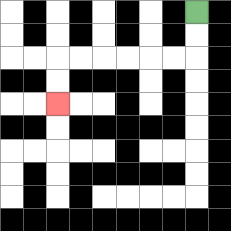{'start': '[8, 0]', 'end': '[2, 4]', 'path_directions': 'D,D,L,L,L,L,L,L,D,D', 'path_coordinates': '[[8, 0], [8, 1], [8, 2], [7, 2], [6, 2], [5, 2], [4, 2], [3, 2], [2, 2], [2, 3], [2, 4]]'}